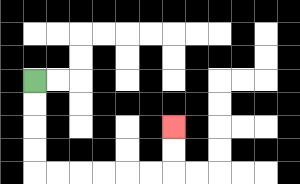{'start': '[1, 3]', 'end': '[7, 5]', 'path_directions': 'D,D,D,D,R,R,R,R,R,R,U,U', 'path_coordinates': '[[1, 3], [1, 4], [1, 5], [1, 6], [1, 7], [2, 7], [3, 7], [4, 7], [5, 7], [6, 7], [7, 7], [7, 6], [7, 5]]'}